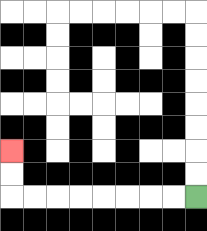{'start': '[8, 8]', 'end': '[0, 6]', 'path_directions': 'L,L,L,L,L,L,L,L,U,U', 'path_coordinates': '[[8, 8], [7, 8], [6, 8], [5, 8], [4, 8], [3, 8], [2, 8], [1, 8], [0, 8], [0, 7], [0, 6]]'}